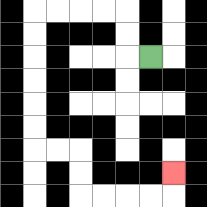{'start': '[6, 2]', 'end': '[7, 7]', 'path_directions': 'L,U,U,L,L,L,L,D,D,D,D,D,D,R,R,D,D,R,R,R,R,U', 'path_coordinates': '[[6, 2], [5, 2], [5, 1], [5, 0], [4, 0], [3, 0], [2, 0], [1, 0], [1, 1], [1, 2], [1, 3], [1, 4], [1, 5], [1, 6], [2, 6], [3, 6], [3, 7], [3, 8], [4, 8], [5, 8], [6, 8], [7, 8], [7, 7]]'}